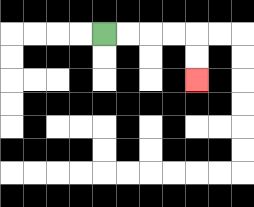{'start': '[4, 1]', 'end': '[8, 3]', 'path_directions': 'R,R,R,R,D,D', 'path_coordinates': '[[4, 1], [5, 1], [6, 1], [7, 1], [8, 1], [8, 2], [8, 3]]'}